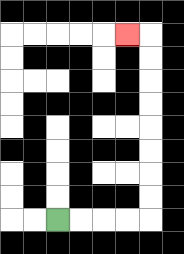{'start': '[2, 9]', 'end': '[5, 1]', 'path_directions': 'R,R,R,R,U,U,U,U,U,U,U,U,L', 'path_coordinates': '[[2, 9], [3, 9], [4, 9], [5, 9], [6, 9], [6, 8], [6, 7], [6, 6], [6, 5], [6, 4], [6, 3], [6, 2], [6, 1], [5, 1]]'}